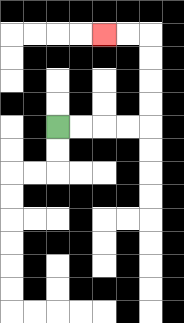{'start': '[2, 5]', 'end': '[4, 1]', 'path_directions': 'R,R,R,R,U,U,U,U,L,L', 'path_coordinates': '[[2, 5], [3, 5], [4, 5], [5, 5], [6, 5], [6, 4], [6, 3], [6, 2], [6, 1], [5, 1], [4, 1]]'}